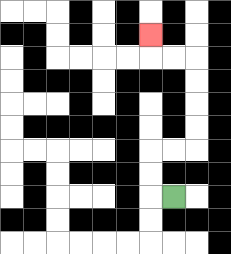{'start': '[7, 8]', 'end': '[6, 1]', 'path_directions': 'L,U,U,R,R,U,U,U,U,L,L,U', 'path_coordinates': '[[7, 8], [6, 8], [6, 7], [6, 6], [7, 6], [8, 6], [8, 5], [8, 4], [8, 3], [8, 2], [7, 2], [6, 2], [6, 1]]'}